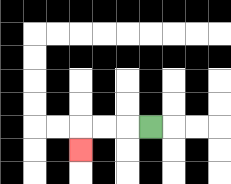{'start': '[6, 5]', 'end': '[3, 6]', 'path_directions': 'L,L,L,D', 'path_coordinates': '[[6, 5], [5, 5], [4, 5], [3, 5], [3, 6]]'}